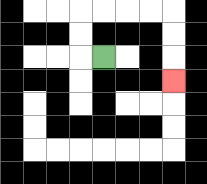{'start': '[4, 2]', 'end': '[7, 3]', 'path_directions': 'L,U,U,R,R,R,R,D,D,D', 'path_coordinates': '[[4, 2], [3, 2], [3, 1], [3, 0], [4, 0], [5, 0], [6, 0], [7, 0], [7, 1], [7, 2], [7, 3]]'}